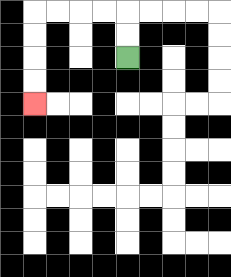{'start': '[5, 2]', 'end': '[1, 4]', 'path_directions': 'U,U,L,L,L,L,D,D,D,D', 'path_coordinates': '[[5, 2], [5, 1], [5, 0], [4, 0], [3, 0], [2, 0], [1, 0], [1, 1], [1, 2], [1, 3], [1, 4]]'}